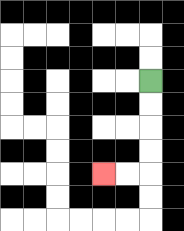{'start': '[6, 3]', 'end': '[4, 7]', 'path_directions': 'D,D,D,D,L,L', 'path_coordinates': '[[6, 3], [6, 4], [6, 5], [6, 6], [6, 7], [5, 7], [4, 7]]'}